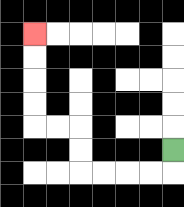{'start': '[7, 6]', 'end': '[1, 1]', 'path_directions': 'D,L,L,L,L,U,U,L,L,U,U,U,U', 'path_coordinates': '[[7, 6], [7, 7], [6, 7], [5, 7], [4, 7], [3, 7], [3, 6], [3, 5], [2, 5], [1, 5], [1, 4], [1, 3], [1, 2], [1, 1]]'}